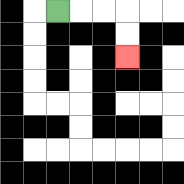{'start': '[2, 0]', 'end': '[5, 2]', 'path_directions': 'R,R,R,D,D', 'path_coordinates': '[[2, 0], [3, 0], [4, 0], [5, 0], [5, 1], [5, 2]]'}